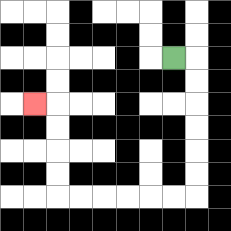{'start': '[7, 2]', 'end': '[1, 4]', 'path_directions': 'R,D,D,D,D,D,D,L,L,L,L,L,L,U,U,U,U,L', 'path_coordinates': '[[7, 2], [8, 2], [8, 3], [8, 4], [8, 5], [8, 6], [8, 7], [8, 8], [7, 8], [6, 8], [5, 8], [4, 8], [3, 8], [2, 8], [2, 7], [2, 6], [2, 5], [2, 4], [1, 4]]'}